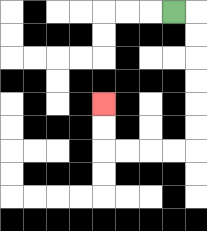{'start': '[7, 0]', 'end': '[4, 4]', 'path_directions': 'R,D,D,D,D,D,D,L,L,L,L,U,U', 'path_coordinates': '[[7, 0], [8, 0], [8, 1], [8, 2], [8, 3], [8, 4], [8, 5], [8, 6], [7, 6], [6, 6], [5, 6], [4, 6], [4, 5], [4, 4]]'}